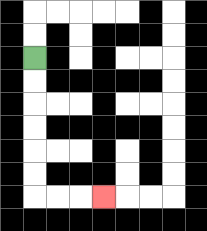{'start': '[1, 2]', 'end': '[4, 8]', 'path_directions': 'D,D,D,D,D,D,R,R,R', 'path_coordinates': '[[1, 2], [1, 3], [1, 4], [1, 5], [1, 6], [1, 7], [1, 8], [2, 8], [3, 8], [4, 8]]'}